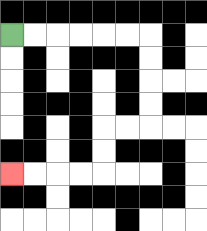{'start': '[0, 1]', 'end': '[0, 7]', 'path_directions': 'R,R,R,R,R,R,D,D,D,D,L,L,D,D,L,L,L,L', 'path_coordinates': '[[0, 1], [1, 1], [2, 1], [3, 1], [4, 1], [5, 1], [6, 1], [6, 2], [6, 3], [6, 4], [6, 5], [5, 5], [4, 5], [4, 6], [4, 7], [3, 7], [2, 7], [1, 7], [0, 7]]'}